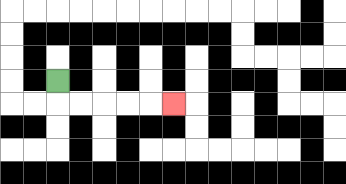{'start': '[2, 3]', 'end': '[7, 4]', 'path_directions': 'D,R,R,R,R,R', 'path_coordinates': '[[2, 3], [2, 4], [3, 4], [4, 4], [5, 4], [6, 4], [7, 4]]'}